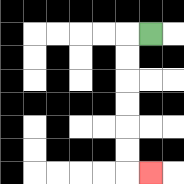{'start': '[6, 1]', 'end': '[6, 7]', 'path_directions': 'L,D,D,D,D,D,D,R', 'path_coordinates': '[[6, 1], [5, 1], [5, 2], [5, 3], [5, 4], [5, 5], [5, 6], [5, 7], [6, 7]]'}